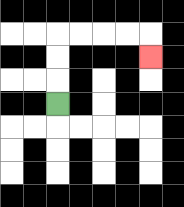{'start': '[2, 4]', 'end': '[6, 2]', 'path_directions': 'U,U,U,R,R,R,R,D', 'path_coordinates': '[[2, 4], [2, 3], [2, 2], [2, 1], [3, 1], [4, 1], [5, 1], [6, 1], [6, 2]]'}